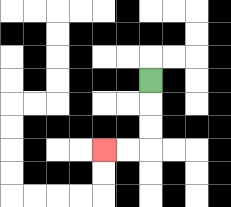{'start': '[6, 3]', 'end': '[4, 6]', 'path_directions': 'D,D,D,L,L', 'path_coordinates': '[[6, 3], [6, 4], [6, 5], [6, 6], [5, 6], [4, 6]]'}